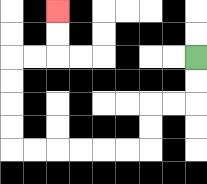{'start': '[8, 2]', 'end': '[2, 0]', 'path_directions': 'D,D,L,L,D,D,L,L,L,L,L,L,U,U,U,U,R,R,U,U', 'path_coordinates': '[[8, 2], [8, 3], [8, 4], [7, 4], [6, 4], [6, 5], [6, 6], [5, 6], [4, 6], [3, 6], [2, 6], [1, 6], [0, 6], [0, 5], [0, 4], [0, 3], [0, 2], [1, 2], [2, 2], [2, 1], [2, 0]]'}